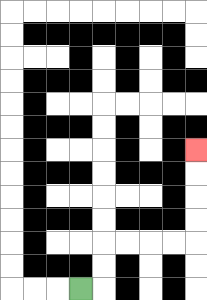{'start': '[3, 12]', 'end': '[8, 6]', 'path_directions': 'R,U,U,R,R,R,R,U,U,U,U', 'path_coordinates': '[[3, 12], [4, 12], [4, 11], [4, 10], [5, 10], [6, 10], [7, 10], [8, 10], [8, 9], [8, 8], [8, 7], [8, 6]]'}